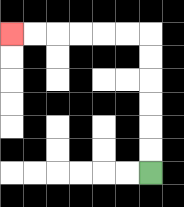{'start': '[6, 7]', 'end': '[0, 1]', 'path_directions': 'U,U,U,U,U,U,L,L,L,L,L,L', 'path_coordinates': '[[6, 7], [6, 6], [6, 5], [6, 4], [6, 3], [6, 2], [6, 1], [5, 1], [4, 1], [3, 1], [2, 1], [1, 1], [0, 1]]'}